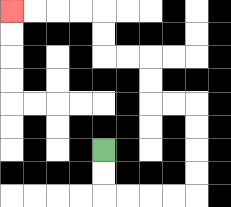{'start': '[4, 6]', 'end': '[0, 0]', 'path_directions': 'D,D,R,R,R,R,U,U,U,U,L,L,U,U,L,L,U,U,L,L,L,L', 'path_coordinates': '[[4, 6], [4, 7], [4, 8], [5, 8], [6, 8], [7, 8], [8, 8], [8, 7], [8, 6], [8, 5], [8, 4], [7, 4], [6, 4], [6, 3], [6, 2], [5, 2], [4, 2], [4, 1], [4, 0], [3, 0], [2, 0], [1, 0], [0, 0]]'}